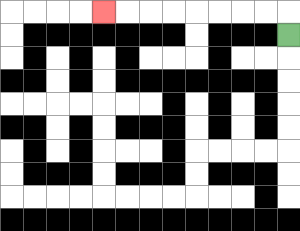{'start': '[12, 1]', 'end': '[4, 0]', 'path_directions': 'U,L,L,L,L,L,L,L,L', 'path_coordinates': '[[12, 1], [12, 0], [11, 0], [10, 0], [9, 0], [8, 0], [7, 0], [6, 0], [5, 0], [4, 0]]'}